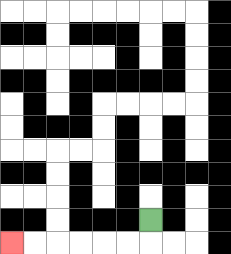{'start': '[6, 9]', 'end': '[0, 10]', 'path_directions': 'D,L,L,L,L,L,L', 'path_coordinates': '[[6, 9], [6, 10], [5, 10], [4, 10], [3, 10], [2, 10], [1, 10], [0, 10]]'}